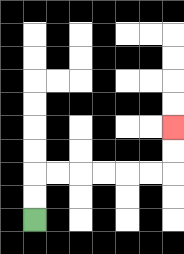{'start': '[1, 9]', 'end': '[7, 5]', 'path_directions': 'U,U,R,R,R,R,R,R,U,U', 'path_coordinates': '[[1, 9], [1, 8], [1, 7], [2, 7], [3, 7], [4, 7], [5, 7], [6, 7], [7, 7], [7, 6], [7, 5]]'}